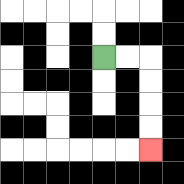{'start': '[4, 2]', 'end': '[6, 6]', 'path_directions': 'R,R,D,D,D,D', 'path_coordinates': '[[4, 2], [5, 2], [6, 2], [6, 3], [6, 4], [6, 5], [6, 6]]'}